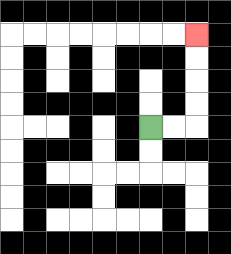{'start': '[6, 5]', 'end': '[8, 1]', 'path_directions': 'R,R,U,U,U,U', 'path_coordinates': '[[6, 5], [7, 5], [8, 5], [8, 4], [8, 3], [8, 2], [8, 1]]'}